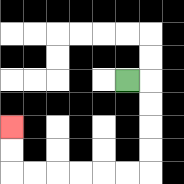{'start': '[5, 3]', 'end': '[0, 5]', 'path_directions': 'R,D,D,D,D,L,L,L,L,L,L,U,U', 'path_coordinates': '[[5, 3], [6, 3], [6, 4], [6, 5], [6, 6], [6, 7], [5, 7], [4, 7], [3, 7], [2, 7], [1, 7], [0, 7], [0, 6], [0, 5]]'}